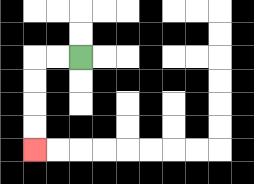{'start': '[3, 2]', 'end': '[1, 6]', 'path_directions': 'L,L,D,D,D,D', 'path_coordinates': '[[3, 2], [2, 2], [1, 2], [1, 3], [1, 4], [1, 5], [1, 6]]'}